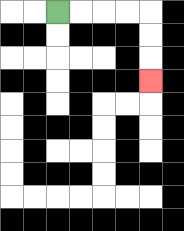{'start': '[2, 0]', 'end': '[6, 3]', 'path_directions': 'R,R,R,R,D,D,D', 'path_coordinates': '[[2, 0], [3, 0], [4, 0], [5, 0], [6, 0], [6, 1], [6, 2], [6, 3]]'}